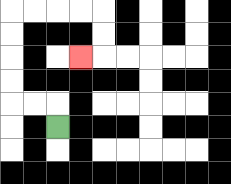{'start': '[2, 5]', 'end': '[3, 2]', 'path_directions': 'U,L,L,U,U,U,U,R,R,R,R,D,D,L', 'path_coordinates': '[[2, 5], [2, 4], [1, 4], [0, 4], [0, 3], [0, 2], [0, 1], [0, 0], [1, 0], [2, 0], [3, 0], [4, 0], [4, 1], [4, 2], [3, 2]]'}